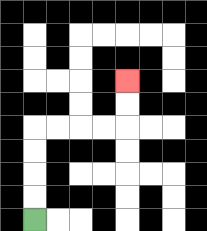{'start': '[1, 9]', 'end': '[5, 3]', 'path_directions': 'U,U,U,U,R,R,R,R,U,U', 'path_coordinates': '[[1, 9], [1, 8], [1, 7], [1, 6], [1, 5], [2, 5], [3, 5], [4, 5], [5, 5], [5, 4], [5, 3]]'}